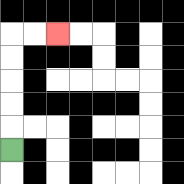{'start': '[0, 6]', 'end': '[2, 1]', 'path_directions': 'U,U,U,U,U,R,R', 'path_coordinates': '[[0, 6], [0, 5], [0, 4], [0, 3], [0, 2], [0, 1], [1, 1], [2, 1]]'}